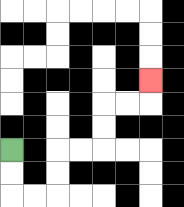{'start': '[0, 6]', 'end': '[6, 3]', 'path_directions': 'D,D,R,R,U,U,R,R,U,U,R,R,U', 'path_coordinates': '[[0, 6], [0, 7], [0, 8], [1, 8], [2, 8], [2, 7], [2, 6], [3, 6], [4, 6], [4, 5], [4, 4], [5, 4], [6, 4], [6, 3]]'}